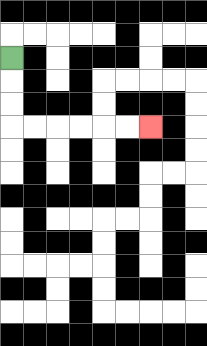{'start': '[0, 2]', 'end': '[6, 5]', 'path_directions': 'D,D,D,R,R,R,R,R,R', 'path_coordinates': '[[0, 2], [0, 3], [0, 4], [0, 5], [1, 5], [2, 5], [3, 5], [4, 5], [5, 5], [6, 5]]'}